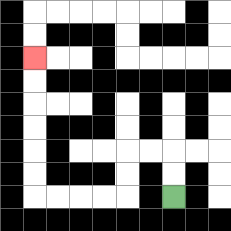{'start': '[7, 8]', 'end': '[1, 2]', 'path_directions': 'U,U,L,L,D,D,L,L,L,L,U,U,U,U,U,U', 'path_coordinates': '[[7, 8], [7, 7], [7, 6], [6, 6], [5, 6], [5, 7], [5, 8], [4, 8], [3, 8], [2, 8], [1, 8], [1, 7], [1, 6], [1, 5], [1, 4], [1, 3], [1, 2]]'}